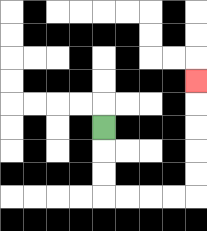{'start': '[4, 5]', 'end': '[8, 3]', 'path_directions': 'D,D,D,R,R,R,R,U,U,U,U,U', 'path_coordinates': '[[4, 5], [4, 6], [4, 7], [4, 8], [5, 8], [6, 8], [7, 8], [8, 8], [8, 7], [8, 6], [8, 5], [8, 4], [8, 3]]'}